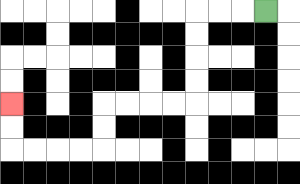{'start': '[11, 0]', 'end': '[0, 4]', 'path_directions': 'L,L,L,D,D,D,D,L,L,L,L,D,D,L,L,L,L,U,U', 'path_coordinates': '[[11, 0], [10, 0], [9, 0], [8, 0], [8, 1], [8, 2], [8, 3], [8, 4], [7, 4], [6, 4], [5, 4], [4, 4], [4, 5], [4, 6], [3, 6], [2, 6], [1, 6], [0, 6], [0, 5], [0, 4]]'}